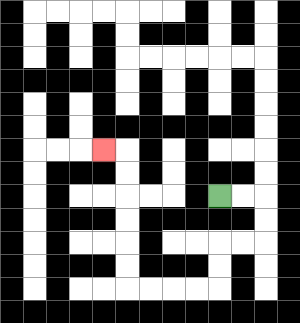{'start': '[9, 8]', 'end': '[4, 6]', 'path_directions': 'R,R,D,D,L,L,D,D,L,L,L,L,U,U,U,U,U,U,L', 'path_coordinates': '[[9, 8], [10, 8], [11, 8], [11, 9], [11, 10], [10, 10], [9, 10], [9, 11], [9, 12], [8, 12], [7, 12], [6, 12], [5, 12], [5, 11], [5, 10], [5, 9], [5, 8], [5, 7], [5, 6], [4, 6]]'}